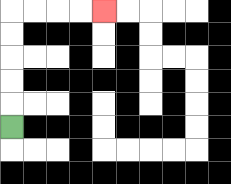{'start': '[0, 5]', 'end': '[4, 0]', 'path_directions': 'U,U,U,U,U,R,R,R,R', 'path_coordinates': '[[0, 5], [0, 4], [0, 3], [0, 2], [0, 1], [0, 0], [1, 0], [2, 0], [3, 0], [4, 0]]'}